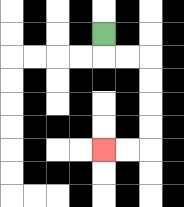{'start': '[4, 1]', 'end': '[4, 6]', 'path_directions': 'D,R,R,D,D,D,D,L,L', 'path_coordinates': '[[4, 1], [4, 2], [5, 2], [6, 2], [6, 3], [6, 4], [6, 5], [6, 6], [5, 6], [4, 6]]'}